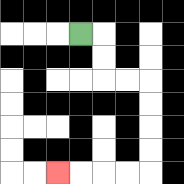{'start': '[3, 1]', 'end': '[2, 7]', 'path_directions': 'R,D,D,R,R,D,D,D,D,L,L,L,L', 'path_coordinates': '[[3, 1], [4, 1], [4, 2], [4, 3], [5, 3], [6, 3], [6, 4], [6, 5], [6, 6], [6, 7], [5, 7], [4, 7], [3, 7], [2, 7]]'}